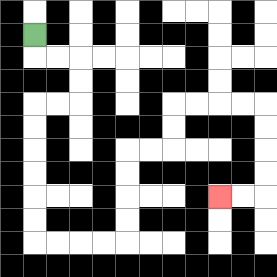{'start': '[1, 1]', 'end': '[9, 8]', 'path_directions': 'D,R,R,D,D,L,L,D,D,D,D,D,D,R,R,R,R,U,U,U,U,R,R,U,U,R,R,R,R,D,D,D,D,L,L', 'path_coordinates': '[[1, 1], [1, 2], [2, 2], [3, 2], [3, 3], [3, 4], [2, 4], [1, 4], [1, 5], [1, 6], [1, 7], [1, 8], [1, 9], [1, 10], [2, 10], [3, 10], [4, 10], [5, 10], [5, 9], [5, 8], [5, 7], [5, 6], [6, 6], [7, 6], [7, 5], [7, 4], [8, 4], [9, 4], [10, 4], [11, 4], [11, 5], [11, 6], [11, 7], [11, 8], [10, 8], [9, 8]]'}